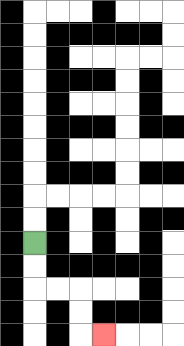{'start': '[1, 10]', 'end': '[4, 14]', 'path_directions': 'D,D,R,R,D,D,R', 'path_coordinates': '[[1, 10], [1, 11], [1, 12], [2, 12], [3, 12], [3, 13], [3, 14], [4, 14]]'}